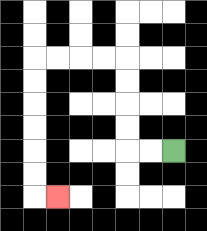{'start': '[7, 6]', 'end': '[2, 8]', 'path_directions': 'L,L,U,U,U,U,L,L,L,L,D,D,D,D,D,D,R', 'path_coordinates': '[[7, 6], [6, 6], [5, 6], [5, 5], [5, 4], [5, 3], [5, 2], [4, 2], [3, 2], [2, 2], [1, 2], [1, 3], [1, 4], [1, 5], [1, 6], [1, 7], [1, 8], [2, 8]]'}